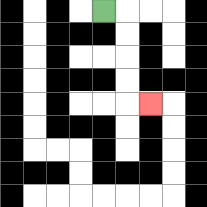{'start': '[4, 0]', 'end': '[6, 4]', 'path_directions': 'R,D,D,D,D,R', 'path_coordinates': '[[4, 0], [5, 0], [5, 1], [5, 2], [5, 3], [5, 4], [6, 4]]'}